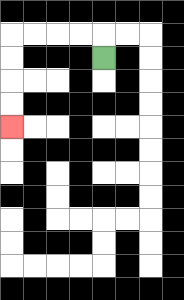{'start': '[4, 2]', 'end': '[0, 5]', 'path_directions': 'U,L,L,L,L,D,D,D,D', 'path_coordinates': '[[4, 2], [4, 1], [3, 1], [2, 1], [1, 1], [0, 1], [0, 2], [0, 3], [0, 4], [0, 5]]'}